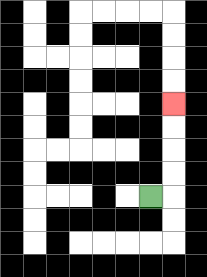{'start': '[6, 8]', 'end': '[7, 4]', 'path_directions': 'R,U,U,U,U', 'path_coordinates': '[[6, 8], [7, 8], [7, 7], [7, 6], [7, 5], [7, 4]]'}